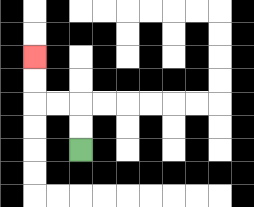{'start': '[3, 6]', 'end': '[1, 2]', 'path_directions': 'U,U,L,L,U,U', 'path_coordinates': '[[3, 6], [3, 5], [3, 4], [2, 4], [1, 4], [1, 3], [1, 2]]'}